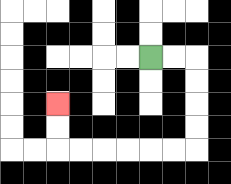{'start': '[6, 2]', 'end': '[2, 4]', 'path_directions': 'R,R,D,D,D,D,L,L,L,L,L,L,U,U', 'path_coordinates': '[[6, 2], [7, 2], [8, 2], [8, 3], [8, 4], [8, 5], [8, 6], [7, 6], [6, 6], [5, 6], [4, 6], [3, 6], [2, 6], [2, 5], [2, 4]]'}